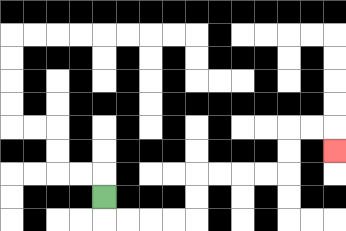{'start': '[4, 8]', 'end': '[14, 6]', 'path_directions': 'D,R,R,R,R,U,U,R,R,R,R,U,U,R,R,D', 'path_coordinates': '[[4, 8], [4, 9], [5, 9], [6, 9], [7, 9], [8, 9], [8, 8], [8, 7], [9, 7], [10, 7], [11, 7], [12, 7], [12, 6], [12, 5], [13, 5], [14, 5], [14, 6]]'}